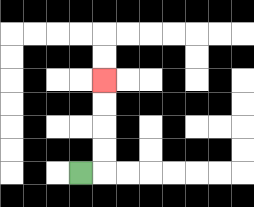{'start': '[3, 7]', 'end': '[4, 3]', 'path_directions': 'R,U,U,U,U', 'path_coordinates': '[[3, 7], [4, 7], [4, 6], [4, 5], [4, 4], [4, 3]]'}